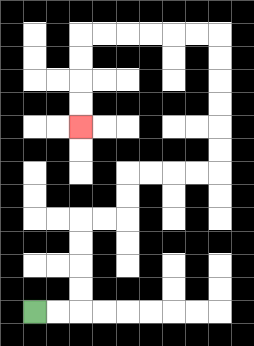{'start': '[1, 13]', 'end': '[3, 5]', 'path_directions': 'R,R,U,U,U,U,R,R,U,U,R,R,R,R,U,U,U,U,U,U,L,L,L,L,L,L,D,D,D,D', 'path_coordinates': '[[1, 13], [2, 13], [3, 13], [3, 12], [3, 11], [3, 10], [3, 9], [4, 9], [5, 9], [5, 8], [5, 7], [6, 7], [7, 7], [8, 7], [9, 7], [9, 6], [9, 5], [9, 4], [9, 3], [9, 2], [9, 1], [8, 1], [7, 1], [6, 1], [5, 1], [4, 1], [3, 1], [3, 2], [3, 3], [3, 4], [3, 5]]'}